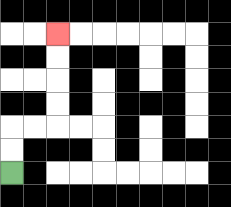{'start': '[0, 7]', 'end': '[2, 1]', 'path_directions': 'U,U,R,R,U,U,U,U', 'path_coordinates': '[[0, 7], [0, 6], [0, 5], [1, 5], [2, 5], [2, 4], [2, 3], [2, 2], [2, 1]]'}